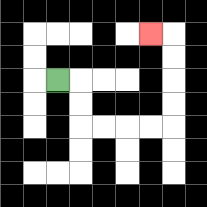{'start': '[2, 3]', 'end': '[6, 1]', 'path_directions': 'R,D,D,R,R,R,R,U,U,U,U,L', 'path_coordinates': '[[2, 3], [3, 3], [3, 4], [3, 5], [4, 5], [5, 5], [6, 5], [7, 5], [7, 4], [7, 3], [7, 2], [7, 1], [6, 1]]'}